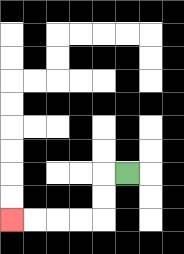{'start': '[5, 7]', 'end': '[0, 9]', 'path_directions': 'L,D,D,L,L,L,L', 'path_coordinates': '[[5, 7], [4, 7], [4, 8], [4, 9], [3, 9], [2, 9], [1, 9], [0, 9]]'}